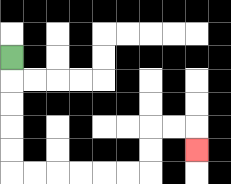{'start': '[0, 2]', 'end': '[8, 6]', 'path_directions': 'D,D,D,D,D,R,R,R,R,R,R,U,U,R,R,D', 'path_coordinates': '[[0, 2], [0, 3], [0, 4], [0, 5], [0, 6], [0, 7], [1, 7], [2, 7], [3, 7], [4, 7], [5, 7], [6, 7], [6, 6], [6, 5], [7, 5], [8, 5], [8, 6]]'}